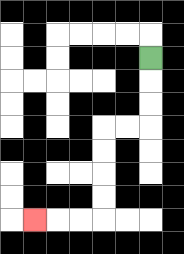{'start': '[6, 2]', 'end': '[1, 9]', 'path_directions': 'D,D,D,L,L,D,D,D,D,L,L,L', 'path_coordinates': '[[6, 2], [6, 3], [6, 4], [6, 5], [5, 5], [4, 5], [4, 6], [4, 7], [4, 8], [4, 9], [3, 9], [2, 9], [1, 9]]'}